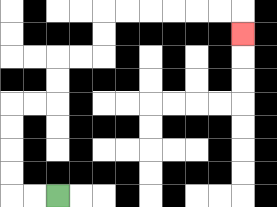{'start': '[2, 8]', 'end': '[10, 1]', 'path_directions': 'L,L,U,U,U,U,R,R,U,U,R,R,U,U,R,R,R,R,R,R,D', 'path_coordinates': '[[2, 8], [1, 8], [0, 8], [0, 7], [0, 6], [0, 5], [0, 4], [1, 4], [2, 4], [2, 3], [2, 2], [3, 2], [4, 2], [4, 1], [4, 0], [5, 0], [6, 0], [7, 0], [8, 0], [9, 0], [10, 0], [10, 1]]'}